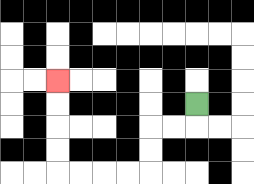{'start': '[8, 4]', 'end': '[2, 3]', 'path_directions': 'D,L,L,D,D,L,L,L,L,U,U,U,U', 'path_coordinates': '[[8, 4], [8, 5], [7, 5], [6, 5], [6, 6], [6, 7], [5, 7], [4, 7], [3, 7], [2, 7], [2, 6], [2, 5], [2, 4], [2, 3]]'}